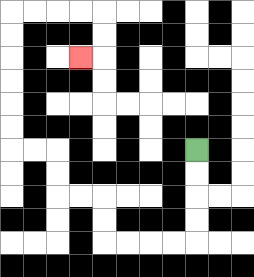{'start': '[8, 6]', 'end': '[3, 2]', 'path_directions': 'D,D,D,D,L,L,L,L,U,U,L,L,U,U,L,L,U,U,U,U,U,U,R,R,R,R,D,D,L', 'path_coordinates': '[[8, 6], [8, 7], [8, 8], [8, 9], [8, 10], [7, 10], [6, 10], [5, 10], [4, 10], [4, 9], [4, 8], [3, 8], [2, 8], [2, 7], [2, 6], [1, 6], [0, 6], [0, 5], [0, 4], [0, 3], [0, 2], [0, 1], [0, 0], [1, 0], [2, 0], [3, 0], [4, 0], [4, 1], [4, 2], [3, 2]]'}